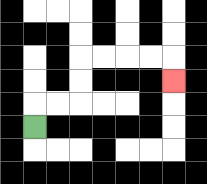{'start': '[1, 5]', 'end': '[7, 3]', 'path_directions': 'U,R,R,U,U,R,R,R,R,D', 'path_coordinates': '[[1, 5], [1, 4], [2, 4], [3, 4], [3, 3], [3, 2], [4, 2], [5, 2], [6, 2], [7, 2], [7, 3]]'}